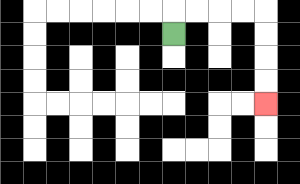{'start': '[7, 1]', 'end': '[11, 4]', 'path_directions': 'U,R,R,R,R,D,D,D,D', 'path_coordinates': '[[7, 1], [7, 0], [8, 0], [9, 0], [10, 0], [11, 0], [11, 1], [11, 2], [11, 3], [11, 4]]'}